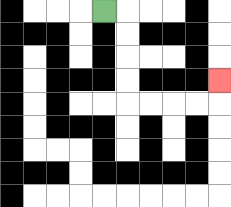{'start': '[4, 0]', 'end': '[9, 3]', 'path_directions': 'R,D,D,D,D,R,R,R,R,U', 'path_coordinates': '[[4, 0], [5, 0], [5, 1], [5, 2], [5, 3], [5, 4], [6, 4], [7, 4], [8, 4], [9, 4], [9, 3]]'}